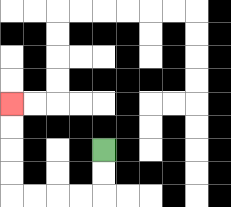{'start': '[4, 6]', 'end': '[0, 4]', 'path_directions': 'D,D,L,L,L,L,U,U,U,U', 'path_coordinates': '[[4, 6], [4, 7], [4, 8], [3, 8], [2, 8], [1, 8], [0, 8], [0, 7], [0, 6], [0, 5], [0, 4]]'}